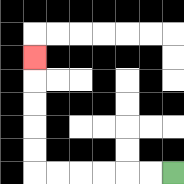{'start': '[7, 7]', 'end': '[1, 2]', 'path_directions': 'L,L,L,L,L,L,U,U,U,U,U', 'path_coordinates': '[[7, 7], [6, 7], [5, 7], [4, 7], [3, 7], [2, 7], [1, 7], [1, 6], [1, 5], [1, 4], [1, 3], [1, 2]]'}